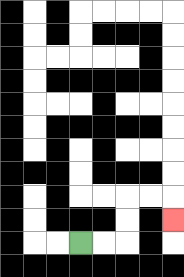{'start': '[3, 10]', 'end': '[7, 9]', 'path_directions': 'R,R,U,U,R,R,D', 'path_coordinates': '[[3, 10], [4, 10], [5, 10], [5, 9], [5, 8], [6, 8], [7, 8], [7, 9]]'}